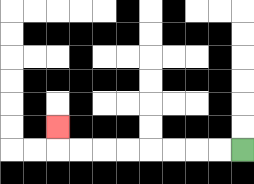{'start': '[10, 6]', 'end': '[2, 5]', 'path_directions': 'L,L,L,L,L,L,L,L,U', 'path_coordinates': '[[10, 6], [9, 6], [8, 6], [7, 6], [6, 6], [5, 6], [4, 6], [3, 6], [2, 6], [2, 5]]'}